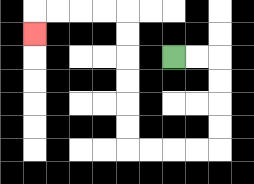{'start': '[7, 2]', 'end': '[1, 1]', 'path_directions': 'R,R,D,D,D,D,L,L,L,L,U,U,U,U,U,U,L,L,L,L,D', 'path_coordinates': '[[7, 2], [8, 2], [9, 2], [9, 3], [9, 4], [9, 5], [9, 6], [8, 6], [7, 6], [6, 6], [5, 6], [5, 5], [5, 4], [5, 3], [5, 2], [5, 1], [5, 0], [4, 0], [3, 0], [2, 0], [1, 0], [1, 1]]'}